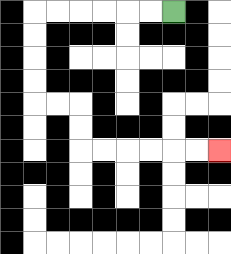{'start': '[7, 0]', 'end': '[9, 6]', 'path_directions': 'L,L,L,L,L,L,D,D,D,D,R,R,D,D,R,R,R,R,R,R', 'path_coordinates': '[[7, 0], [6, 0], [5, 0], [4, 0], [3, 0], [2, 0], [1, 0], [1, 1], [1, 2], [1, 3], [1, 4], [2, 4], [3, 4], [3, 5], [3, 6], [4, 6], [5, 6], [6, 6], [7, 6], [8, 6], [9, 6]]'}